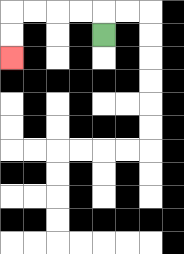{'start': '[4, 1]', 'end': '[0, 2]', 'path_directions': 'U,L,L,L,L,D,D', 'path_coordinates': '[[4, 1], [4, 0], [3, 0], [2, 0], [1, 0], [0, 0], [0, 1], [0, 2]]'}